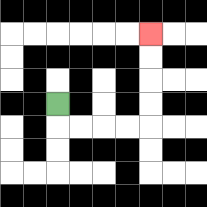{'start': '[2, 4]', 'end': '[6, 1]', 'path_directions': 'D,R,R,R,R,U,U,U,U', 'path_coordinates': '[[2, 4], [2, 5], [3, 5], [4, 5], [5, 5], [6, 5], [6, 4], [6, 3], [6, 2], [6, 1]]'}